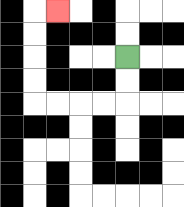{'start': '[5, 2]', 'end': '[2, 0]', 'path_directions': 'D,D,L,L,L,L,U,U,U,U,R', 'path_coordinates': '[[5, 2], [5, 3], [5, 4], [4, 4], [3, 4], [2, 4], [1, 4], [1, 3], [1, 2], [1, 1], [1, 0], [2, 0]]'}